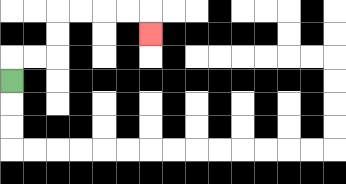{'start': '[0, 3]', 'end': '[6, 1]', 'path_directions': 'U,R,R,U,U,R,R,R,R,D', 'path_coordinates': '[[0, 3], [0, 2], [1, 2], [2, 2], [2, 1], [2, 0], [3, 0], [4, 0], [5, 0], [6, 0], [6, 1]]'}